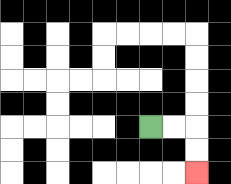{'start': '[6, 5]', 'end': '[8, 7]', 'path_directions': 'R,R,D,D', 'path_coordinates': '[[6, 5], [7, 5], [8, 5], [8, 6], [8, 7]]'}